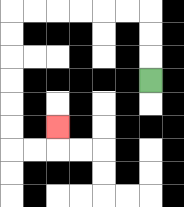{'start': '[6, 3]', 'end': '[2, 5]', 'path_directions': 'U,U,U,L,L,L,L,L,L,D,D,D,D,D,D,R,R,U', 'path_coordinates': '[[6, 3], [6, 2], [6, 1], [6, 0], [5, 0], [4, 0], [3, 0], [2, 0], [1, 0], [0, 0], [0, 1], [0, 2], [0, 3], [0, 4], [0, 5], [0, 6], [1, 6], [2, 6], [2, 5]]'}